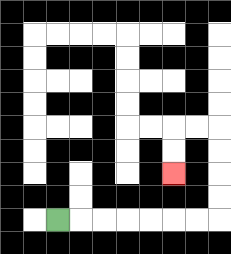{'start': '[2, 9]', 'end': '[7, 7]', 'path_directions': 'R,R,R,R,R,R,R,U,U,U,U,L,L,D,D', 'path_coordinates': '[[2, 9], [3, 9], [4, 9], [5, 9], [6, 9], [7, 9], [8, 9], [9, 9], [9, 8], [9, 7], [9, 6], [9, 5], [8, 5], [7, 5], [7, 6], [7, 7]]'}